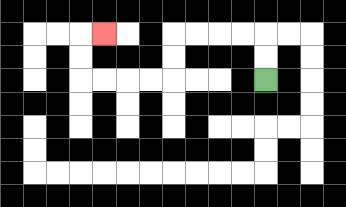{'start': '[11, 3]', 'end': '[4, 1]', 'path_directions': 'U,U,L,L,L,L,D,D,L,L,L,L,U,U,R', 'path_coordinates': '[[11, 3], [11, 2], [11, 1], [10, 1], [9, 1], [8, 1], [7, 1], [7, 2], [7, 3], [6, 3], [5, 3], [4, 3], [3, 3], [3, 2], [3, 1], [4, 1]]'}